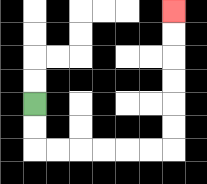{'start': '[1, 4]', 'end': '[7, 0]', 'path_directions': 'D,D,R,R,R,R,R,R,U,U,U,U,U,U', 'path_coordinates': '[[1, 4], [1, 5], [1, 6], [2, 6], [3, 6], [4, 6], [5, 6], [6, 6], [7, 6], [7, 5], [7, 4], [7, 3], [7, 2], [7, 1], [7, 0]]'}